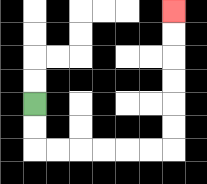{'start': '[1, 4]', 'end': '[7, 0]', 'path_directions': 'D,D,R,R,R,R,R,R,U,U,U,U,U,U', 'path_coordinates': '[[1, 4], [1, 5], [1, 6], [2, 6], [3, 6], [4, 6], [5, 6], [6, 6], [7, 6], [7, 5], [7, 4], [7, 3], [7, 2], [7, 1], [7, 0]]'}